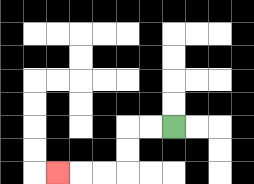{'start': '[7, 5]', 'end': '[2, 7]', 'path_directions': 'L,L,D,D,L,L,L', 'path_coordinates': '[[7, 5], [6, 5], [5, 5], [5, 6], [5, 7], [4, 7], [3, 7], [2, 7]]'}